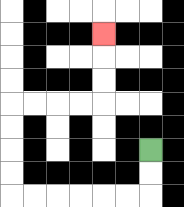{'start': '[6, 6]', 'end': '[4, 1]', 'path_directions': 'D,D,L,L,L,L,L,L,U,U,U,U,R,R,R,R,U,U,U', 'path_coordinates': '[[6, 6], [6, 7], [6, 8], [5, 8], [4, 8], [3, 8], [2, 8], [1, 8], [0, 8], [0, 7], [0, 6], [0, 5], [0, 4], [1, 4], [2, 4], [3, 4], [4, 4], [4, 3], [4, 2], [4, 1]]'}